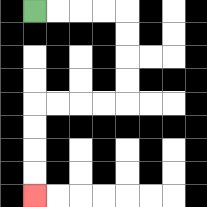{'start': '[1, 0]', 'end': '[1, 8]', 'path_directions': 'R,R,R,R,D,D,D,D,L,L,L,L,D,D,D,D', 'path_coordinates': '[[1, 0], [2, 0], [3, 0], [4, 0], [5, 0], [5, 1], [5, 2], [5, 3], [5, 4], [4, 4], [3, 4], [2, 4], [1, 4], [1, 5], [1, 6], [1, 7], [1, 8]]'}